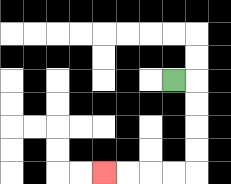{'start': '[7, 3]', 'end': '[4, 7]', 'path_directions': 'R,D,D,D,D,L,L,L,L', 'path_coordinates': '[[7, 3], [8, 3], [8, 4], [8, 5], [8, 6], [8, 7], [7, 7], [6, 7], [5, 7], [4, 7]]'}